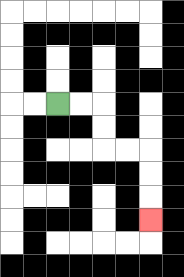{'start': '[2, 4]', 'end': '[6, 9]', 'path_directions': 'R,R,D,D,R,R,D,D,D', 'path_coordinates': '[[2, 4], [3, 4], [4, 4], [4, 5], [4, 6], [5, 6], [6, 6], [6, 7], [6, 8], [6, 9]]'}